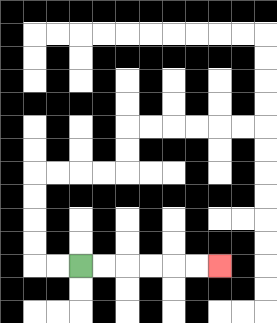{'start': '[3, 11]', 'end': '[9, 11]', 'path_directions': 'R,R,R,R,R,R', 'path_coordinates': '[[3, 11], [4, 11], [5, 11], [6, 11], [7, 11], [8, 11], [9, 11]]'}